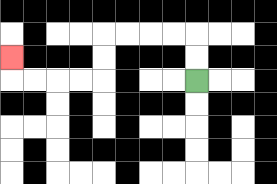{'start': '[8, 3]', 'end': '[0, 2]', 'path_directions': 'U,U,L,L,L,L,D,D,L,L,L,L,U', 'path_coordinates': '[[8, 3], [8, 2], [8, 1], [7, 1], [6, 1], [5, 1], [4, 1], [4, 2], [4, 3], [3, 3], [2, 3], [1, 3], [0, 3], [0, 2]]'}